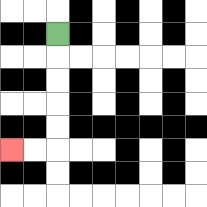{'start': '[2, 1]', 'end': '[0, 6]', 'path_directions': 'D,D,D,D,D,L,L', 'path_coordinates': '[[2, 1], [2, 2], [2, 3], [2, 4], [2, 5], [2, 6], [1, 6], [0, 6]]'}